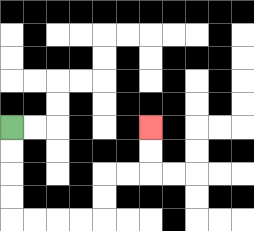{'start': '[0, 5]', 'end': '[6, 5]', 'path_directions': 'D,D,D,D,R,R,R,R,U,U,R,R,U,U', 'path_coordinates': '[[0, 5], [0, 6], [0, 7], [0, 8], [0, 9], [1, 9], [2, 9], [3, 9], [4, 9], [4, 8], [4, 7], [5, 7], [6, 7], [6, 6], [6, 5]]'}